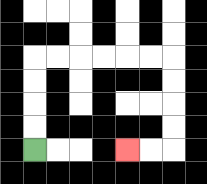{'start': '[1, 6]', 'end': '[5, 6]', 'path_directions': 'U,U,U,U,R,R,R,R,R,R,D,D,D,D,L,L', 'path_coordinates': '[[1, 6], [1, 5], [1, 4], [1, 3], [1, 2], [2, 2], [3, 2], [4, 2], [5, 2], [6, 2], [7, 2], [7, 3], [7, 4], [7, 5], [7, 6], [6, 6], [5, 6]]'}